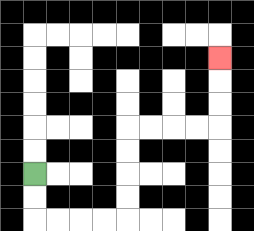{'start': '[1, 7]', 'end': '[9, 2]', 'path_directions': 'D,D,R,R,R,R,U,U,U,U,R,R,R,R,U,U,U', 'path_coordinates': '[[1, 7], [1, 8], [1, 9], [2, 9], [3, 9], [4, 9], [5, 9], [5, 8], [5, 7], [5, 6], [5, 5], [6, 5], [7, 5], [8, 5], [9, 5], [9, 4], [9, 3], [9, 2]]'}